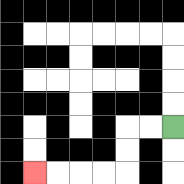{'start': '[7, 5]', 'end': '[1, 7]', 'path_directions': 'L,L,D,D,L,L,L,L', 'path_coordinates': '[[7, 5], [6, 5], [5, 5], [5, 6], [5, 7], [4, 7], [3, 7], [2, 7], [1, 7]]'}